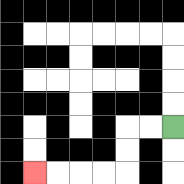{'start': '[7, 5]', 'end': '[1, 7]', 'path_directions': 'L,L,D,D,L,L,L,L', 'path_coordinates': '[[7, 5], [6, 5], [5, 5], [5, 6], [5, 7], [4, 7], [3, 7], [2, 7], [1, 7]]'}